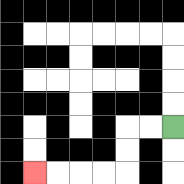{'start': '[7, 5]', 'end': '[1, 7]', 'path_directions': 'L,L,D,D,L,L,L,L', 'path_coordinates': '[[7, 5], [6, 5], [5, 5], [5, 6], [5, 7], [4, 7], [3, 7], [2, 7], [1, 7]]'}